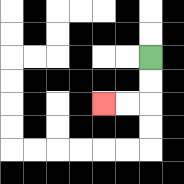{'start': '[6, 2]', 'end': '[4, 4]', 'path_directions': 'D,D,L,L', 'path_coordinates': '[[6, 2], [6, 3], [6, 4], [5, 4], [4, 4]]'}